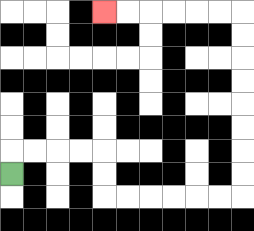{'start': '[0, 7]', 'end': '[4, 0]', 'path_directions': 'U,R,R,R,R,D,D,R,R,R,R,R,R,U,U,U,U,U,U,U,U,L,L,L,L,L,L', 'path_coordinates': '[[0, 7], [0, 6], [1, 6], [2, 6], [3, 6], [4, 6], [4, 7], [4, 8], [5, 8], [6, 8], [7, 8], [8, 8], [9, 8], [10, 8], [10, 7], [10, 6], [10, 5], [10, 4], [10, 3], [10, 2], [10, 1], [10, 0], [9, 0], [8, 0], [7, 0], [6, 0], [5, 0], [4, 0]]'}